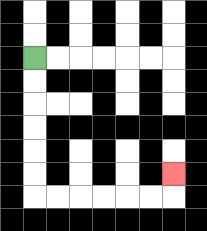{'start': '[1, 2]', 'end': '[7, 7]', 'path_directions': 'D,D,D,D,D,D,R,R,R,R,R,R,U', 'path_coordinates': '[[1, 2], [1, 3], [1, 4], [1, 5], [1, 6], [1, 7], [1, 8], [2, 8], [3, 8], [4, 8], [5, 8], [6, 8], [7, 8], [7, 7]]'}